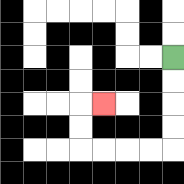{'start': '[7, 2]', 'end': '[4, 4]', 'path_directions': 'D,D,D,D,L,L,L,L,U,U,R', 'path_coordinates': '[[7, 2], [7, 3], [7, 4], [7, 5], [7, 6], [6, 6], [5, 6], [4, 6], [3, 6], [3, 5], [3, 4], [4, 4]]'}